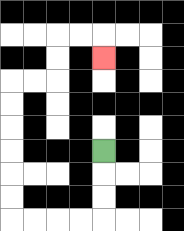{'start': '[4, 6]', 'end': '[4, 2]', 'path_directions': 'D,D,D,L,L,L,L,U,U,U,U,U,U,R,R,U,U,R,R,D', 'path_coordinates': '[[4, 6], [4, 7], [4, 8], [4, 9], [3, 9], [2, 9], [1, 9], [0, 9], [0, 8], [0, 7], [0, 6], [0, 5], [0, 4], [0, 3], [1, 3], [2, 3], [2, 2], [2, 1], [3, 1], [4, 1], [4, 2]]'}